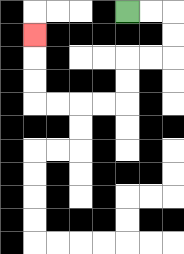{'start': '[5, 0]', 'end': '[1, 1]', 'path_directions': 'R,R,D,D,L,L,D,D,L,L,L,L,U,U,U', 'path_coordinates': '[[5, 0], [6, 0], [7, 0], [7, 1], [7, 2], [6, 2], [5, 2], [5, 3], [5, 4], [4, 4], [3, 4], [2, 4], [1, 4], [1, 3], [1, 2], [1, 1]]'}